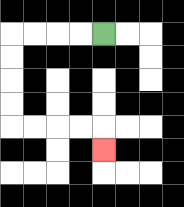{'start': '[4, 1]', 'end': '[4, 6]', 'path_directions': 'L,L,L,L,D,D,D,D,R,R,R,R,D', 'path_coordinates': '[[4, 1], [3, 1], [2, 1], [1, 1], [0, 1], [0, 2], [0, 3], [0, 4], [0, 5], [1, 5], [2, 5], [3, 5], [4, 5], [4, 6]]'}